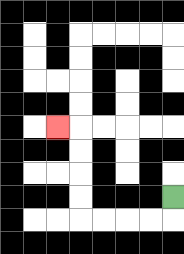{'start': '[7, 8]', 'end': '[2, 5]', 'path_directions': 'D,L,L,L,L,U,U,U,U,L', 'path_coordinates': '[[7, 8], [7, 9], [6, 9], [5, 9], [4, 9], [3, 9], [3, 8], [3, 7], [3, 6], [3, 5], [2, 5]]'}